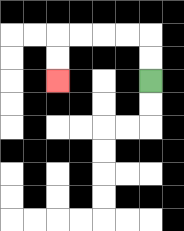{'start': '[6, 3]', 'end': '[2, 3]', 'path_directions': 'U,U,L,L,L,L,D,D', 'path_coordinates': '[[6, 3], [6, 2], [6, 1], [5, 1], [4, 1], [3, 1], [2, 1], [2, 2], [2, 3]]'}